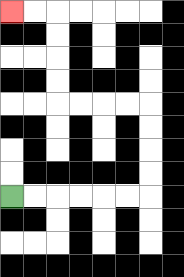{'start': '[0, 8]', 'end': '[0, 0]', 'path_directions': 'R,R,R,R,R,R,U,U,U,U,L,L,L,L,U,U,U,U,L,L', 'path_coordinates': '[[0, 8], [1, 8], [2, 8], [3, 8], [4, 8], [5, 8], [6, 8], [6, 7], [6, 6], [6, 5], [6, 4], [5, 4], [4, 4], [3, 4], [2, 4], [2, 3], [2, 2], [2, 1], [2, 0], [1, 0], [0, 0]]'}